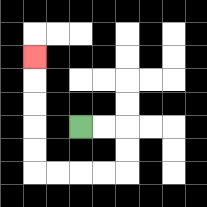{'start': '[3, 5]', 'end': '[1, 2]', 'path_directions': 'R,R,D,D,L,L,L,L,U,U,U,U,U', 'path_coordinates': '[[3, 5], [4, 5], [5, 5], [5, 6], [5, 7], [4, 7], [3, 7], [2, 7], [1, 7], [1, 6], [1, 5], [1, 4], [1, 3], [1, 2]]'}